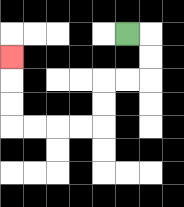{'start': '[5, 1]', 'end': '[0, 2]', 'path_directions': 'R,D,D,L,L,D,D,L,L,L,L,U,U,U', 'path_coordinates': '[[5, 1], [6, 1], [6, 2], [6, 3], [5, 3], [4, 3], [4, 4], [4, 5], [3, 5], [2, 5], [1, 5], [0, 5], [0, 4], [0, 3], [0, 2]]'}